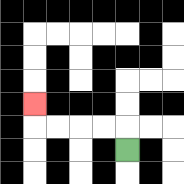{'start': '[5, 6]', 'end': '[1, 4]', 'path_directions': 'U,L,L,L,L,U', 'path_coordinates': '[[5, 6], [5, 5], [4, 5], [3, 5], [2, 5], [1, 5], [1, 4]]'}